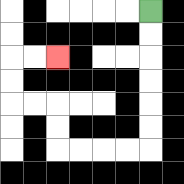{'start': '[6, 0]', 'end': '[2, 2]', 'path_directions': 'D,D,D,D,D,D,L,L,L,L,U,U,L,L,U,U,R,R', 'path_coordinates': '[[6, 0], [6, 1], [6, 2], [6, 3], [6, 4], [6, 5], [6, 6], [5, 6], [4, 6], [3, 6], [2, 6], [2, 5], [2, 4], [1, 4], [0, 4], [0, 3], [0, 2], [1, 2], [2, 2]]'}